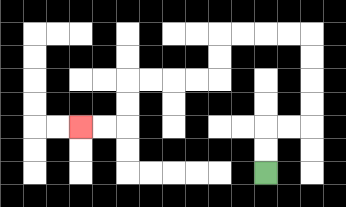{'start': '[11, 7]', 'end': '[3, 5]', 'path_directions': 'U,U,R,R,U,U,U,U,L,L,L,L,D,D,L,L,L,L,D,D,L,L', 'path_coordinates': '[[11, 7], [11, 6], [11, 5], [12, 5], [13, 5], [13, 4], [13, 3], [13, 2], [13, 1], [12, 1], [11, 1], [10, 1], [9, 1], [9, 2], [9, 3], [8, 3], [7, 3], [6, 3], [5, 3], [5, 4], [5, 5], [4, 5], [3, 5]]'}